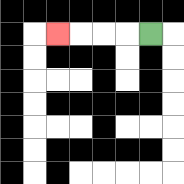{'start': '[6, 1]', 'end': '[2, 1]', 'path_directions': 'L,L,L,L', 'path_coordinates': '[[6, 1], [5, 1], [4, 1], [3, 1], [2, 1]]'}